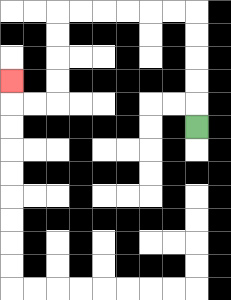{'start': '[8, 5]', 'end': '[0, 3]', 'path_directions': 'U,U,U,U,U,L,L,L,L,L,L,D,D,D,D,L,L,U', 'path_coordinates': '[[8, 5], [8, 4], [8, 3], [8, 2], [8, 1], [8, 0], [7, 0], [6, 0], [5, 0], [4, 0], [3, 0], [2, 0], [2, 1], [2, 2], [2, 3], [2, 4], [1, 4], [0, 4], [0, 3]]'}